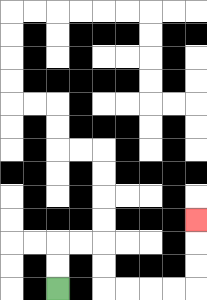{'start': '[2, 12]', 'end': '[8, 9]', 'path_directions': 'U,U,R,R,D,D,R,R,R,R,U,U,U', 'path_coordinates': '[[2, 12], [2, 11], [2, 10], [3, 10], [4, 10], [4, 11], [4, 12], [5, 12], [6, 12], [7, 12], [8, 12], [8, 11], [8, 10], [8, 9]]'}